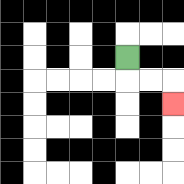{'start': '[5, 2]', 'end': '[7, 4]', 'path_directions': 'D,R,R,D', 'path_coordinates': '[[5, 2], [5, 3], [6, 3], [7, 3], [7, 4]]'}